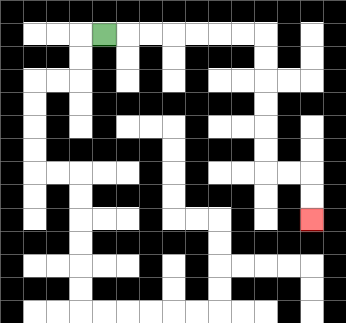{'start': '[4, 1]', 'end': '[13, 9]', 'path_directions': 'R,R,R,R,R,R,R,D,D,D,D,D,D,R,R,D,D', 'path_coordinates': '[[4, 1], [5, 1], [6, 1], [7, 1], [8, 1], [9, 1], [10, 1], [11, 1], [11, 2], [11, 3], [11, 4], [11, 5], [11, 6], [11, 7], [12, 7], [13, 7], [13, 8], [13, 9]]'}